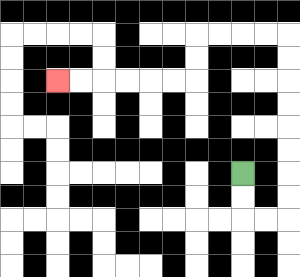{'start': '[10, 7]', 'end': '[2, 3]', 'path_directions': 'D,D,R,R,U,U,U,U,U,U,U,U,L,L,L,L,D,D,L,L,L,L,L,L', 'path_coordinates': '[[10, 7], [10, 8], [10, 9], [11, 9], [12, 9], [12, 8], [12, 7], [12, 6], [12, 5], [12, 4], [12, 3], [12, 2], [12, 1], [11, 1], [10, 1], [9, 1], [8, 1], [8, 2], [8, 3], [7, 3], [6, 3], [5, 3], [4, 3], [3, 3], [2, 3]]'}